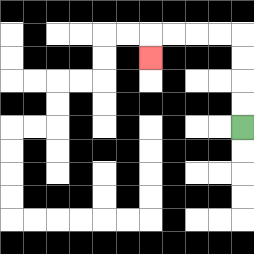{'start': '[10, 5]', 'end': '[6, 2]', 'path_directions': 'U,U,U,U,L,L,L,L,D', 'path_coordinates': '[[10, 5], [10, 4], [10, 3], [10, 2], [10, 1], [9, 1], [8, 1], [7, 1], [6, 1], [6, 2]]'}